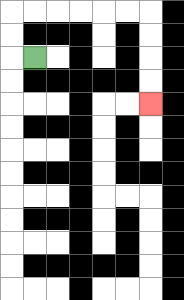{'start': '[1, 2]', 'end': '[6, 4]', 'path_directions': 'L,U,U,R,R,R,R,R,R,D,D,D,D', 'path_coordinates': '[[1, 2], [0, 2], [0, 1], [0, 0], [1, 0], [2, 0], [3, 0], [4, 0], [5, 0], [6, 0], [6, 1], [6, 2], [6, 3], [6, 4]]'}